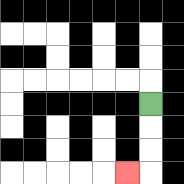{'start': '[6, 4]', 'end': '[5, 7]', 'path_directions': 'D,D,D,L', 'path_coordinates': '[[6, 4], [6, 5], [6, 6], [6, 7], [5, 7]]'}